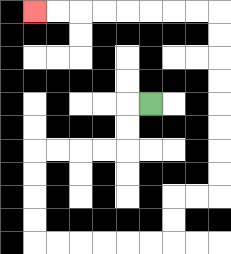{'start': '[6, 4]', 'end': '[1, 0]', 'path_directions': 'L,D,D,L,L,L,L,D,D,D,D,R,R,R,R,R,R,U,U,R,R,U,U,U,U,U,U,U,U,L,L,L,L,L,L,L,L', 'path_coordinates': '[[6, 4], [5, 4], [5, 5], [5, 6], [4, 6], [3, 6], [2, 6], [1, 6], [1, 7], [1, 8], [1, 9], [1, 10], [2, 10], [3, 10], [4, 10], [5, 10], [6, 10], [7, 10], [7, 9], [7, 8], [8, 8], [9, 8], [9, 7], [9, 6], [9, 5], [9, 4], [9, 3], [9, 2], [9, 1], [9, 0], [8, 0], [7, 0], [6, 0], [5, 0], [4, 0], [3, 0], [2, 0], [1, 0]]'}